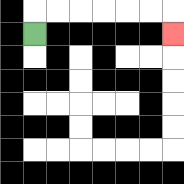{'start': '[1, 1]', 'end': '[7, 1]', 'path_directions': 'U,R,R,R,R,R,R,D', 'path_coordinates': '[[1, 1], [1, 0], [2, 0], [3, 0], [4, 0], [5, 0], [6, 0], [7, 0], [7, 1]]'}